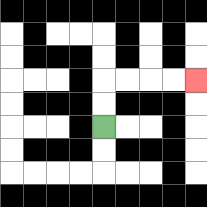{'start': '[4, 5]', 'end': '[8, 3]', 'path_directions': 'U,U,R,R,R,R', 'path_coordinates': '[[4, 5], [4, 4], [4, 3], [5, 3], [6, 3], [7, 3], [8, 3]]'}